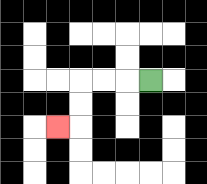{'start': '[6, 3]', 'end': '[2, 5]', 'path_directions': 'L,L,L,D,D,L', 'path_coordinates': '[[6, 3], [5, 3], [4, 3], [3, 3], [3, 4], [3, 5], [2, 5]]'}